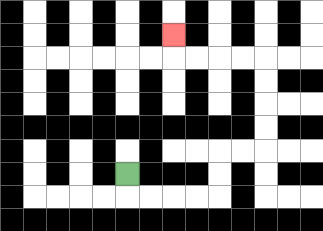{'start': '[5, 7]', 'end': '[7, 1]', 'path_directions': 'D,R,R,R,R,U,U,R,R,U,U,U,U,L,L,L,L,U', 'path_coordinates': '[[5, 7], [5, 8], [6, 8], [7, 8], [8, 8], [9, 8], [9, 7], [9, 6], [10, 6], [11, 6], [11, 5], [11, 4], [11, 3], [11, 2], [10, 2], [9, 2], [8, 2], [7, 2], [7, 1]]'}